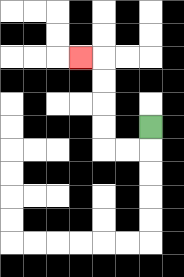{'start': '[6, 5]', 'end': '[3, 2]', 'path_directions': 'D,L,L,U,U,U,U,L', 'path_coordinates': '[[6, 5], [6, 6], [5, 6], [4, 6], [4, 5], [4, 4], [4, 3], [4, 2], [3, 2]]'}